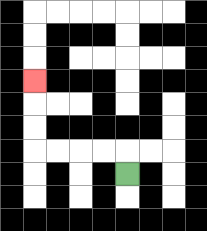{'start': '[5, 7]', 'end': '[1, 3]', 'path_directions': 'U,L,L,L,L,U,U,U', 'path_coordinates': '[[5, 7], [5, 6], [4, 6], [3, 6], [2, 6], [1, 6], [1, 5], [1, 4], [1, 3]]'}